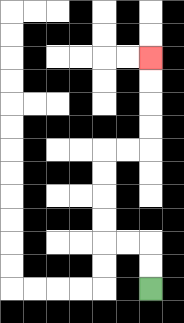{'start': '[6, 12]', 'end': '[6, 2]', 'path_directions': 'U,U,L,L,U,U,U,U,R,R,U,U,U,U', 'path_coordinates': '[[6, 12], [6, 11], [6, 10], [5, 10], [4, 10], [4, 9], [4, 8], [4, 7], [4, 6], [5, 6], [6, 6], [6, 5], [6, 4], [6, 3], [6, 2]]'}